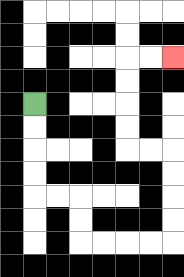{'start': '[1, 4]', 'end': '[7, 2]', 'path_directions': 'D,D,D,D,R,R,D,D,R,R,R,R,U,U,U,U,L,L,U,U,U,U,R,R', 'path_coordinates': '[[1, 4], [1, 5], [1, 6], [1, 7], [1, 8], [2, 8], [3, 8], [3, 9], [3, 10], [4, 10], [5, 10], [6, 10], [7, 10], [7, 9], [7, 8], [7, 7], [7, 6], [6, 6], [5, 6], [5, 5], [5, 4], [5, 3], [5, 2], [6, 2], [7, 2]]'}